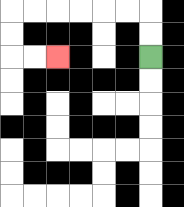{'start': '[6, 2]', 'end': '[2, 2]', 'path_directions': 'U,U,L,L,L,L,L,L,D,D,R,R', 'path_coordinates': '[[6, 2], [6, 1], [6, 0], [5, 0], [4, 0], [3, 0], [2, 0], [1, 0], [0, 0], [0, 1], [0, 2], [1, 2], [2, 2]]'}